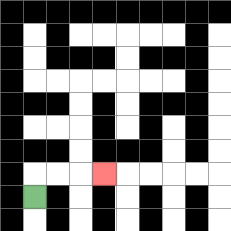{'start': '[1, 8]', 'end': '[4, 7]', 'path_directions': 'U,R,R,R', 'path_coordinates': '[[1, 8], [1, 7], [2, 7], [3, 7], [4, 7]]'}